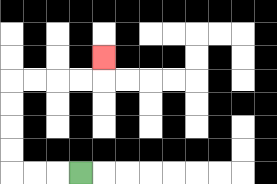{'start': '[3, 7]', 'end': '[4, 2]', 'path_directions': 'L,L,L,U,U,U,U,R,R,R,R,U', 'path_coordinates': '[[3, 7], [2, 7], [1, 7], [0, 7], [0, 6], [0, 5], [0, 4], [0, 3], [1, 3], [2, 3], [3, 3], [4, 3], [4, 2]]'}